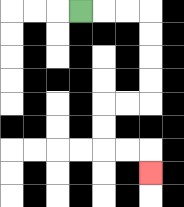{'start': '[3, 0]', 'end': '[6, 7]', 'path_directions': 'R,R,R,D,D,D,D,L,L,D,D,R,R,D', 'path_coordinates': '[[3, 0], [4, 0], [5, 0], [6, 0], [6, 1], [6, 2], [6, 3], [6, 4], [5, 4], [4, 4], [4, 5], [4, 6], [5, 6], [6, 6], [6, 7]]'}